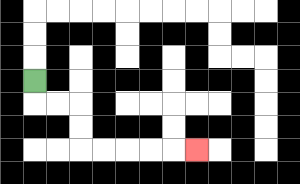{'start': '[1, 3]', 'end': '[8, 6]', 'path_directions': 'D,R,R,D,D,R,R,R,R,R', 'path_coordinates': '[[1, 3], [1, 4], [2, 4], [3, 4], [3, 5], [3, 6], [4, 6], [5, 6], [6, 6], [7, 6], [8, 6]]'}